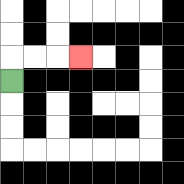{'start': '[0, 3]', 'end': '[3, 2]', 'path_directions': 'U,R,R,R', 'path_coordinates': '[[0, 3], [0, 2], [1, 2], [2, 2], [3, 2]]'}